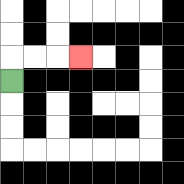{'start': '[0, 3]', 'end': '[3, 2]', 'path_directions': 'U,R,R,R', 'path_coordinates': '[[0, 3], [0, 2], [1, 2], [2, 2], [3, 2]]'}